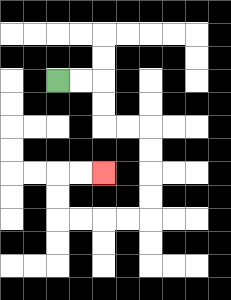{'start': '[2, 3]', 'end': '[4, 7]', 'path_directions': 'R,R,D,D,R,R,D,D,D,D,L,L,L,L,U,U,R,R', 'path_coordinates': '[[2, 3], [3, 3], [4, 3], [4, 4], [4, 5], [5, 5], [6, 5], [6, 6], [6, 7], [6, 8], [6, 9], [5, 9], [4, 9], [3, 9], [2, 9], [2, 8], [2, 7], [3, 7], [4, 7]]'}